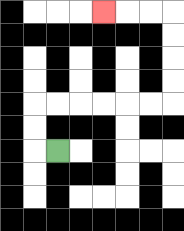{'start': '[2, 6]', 'end': '[4, 0]', 'path_directions': 'L,U,U,R,R,R,R,R,R,U,U,U,U,L,L,L', 'path_coordinates': '[[2, 6], [1, 6], [1, 5], [1, 4], [2, 4], [3, 4], [4, 4], [5, 4], [6, 4], [7, 4], [7, 3], [7, 2], [7, 1], [7, 0], [6, 0], [5, 0], [4, 0]]'}